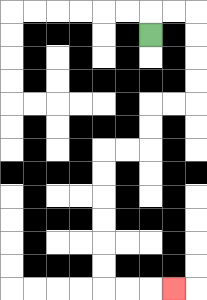{'start': '[6, 1]', 'end': '[7, 12]', 'path_directions': 'U,R,R,D,D,D,D,L,L,D,D,L,L,D,D,D,D,D,D,R,R,R', 'path_coordinates': '[[6, 1], [6, 0], [7, 0], [8, 0], [8, 1], [8, 2], [8, 3], [8, 4], [7, 4], [6, 4], [6, 5], [6, 6], [5, 6], [4, 6], [4, 7], [4, 8], [4, 9], [4, 10], [4, 11], [4, 12], [5, 12], [6, 12], [7, 12]]'}